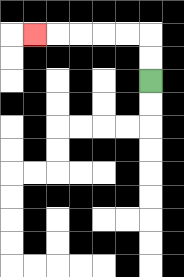{'start': '[6, 3]', 'end': '[1, 1]', 'path_directions': 'U,U,L,L,L,L,L', 'path_coordinates': '[[6, 3], [6, 2], [6, 1], [5, 1], [4, 1], [3, 1], [2, 1], [1, 1]]'}